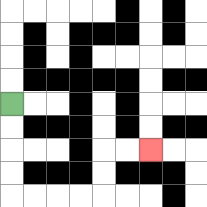{'start': '[0, 4]', 'end': '[6, 6]', 'path_directions': 'D,D,D,D,R,R,R,R,U,U,R,R', 'path_coordinates': '[[0, 4], [0, 5], [0, 6], [0, 7], [0, 8], [1, 8], [2, 8], [3, 8], [4, 8], [4, 7], [4, 6], [5, 6], [6, 6]]'}